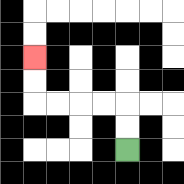{'start': '[5, 6]', 'end': '[1, 2]', 'path_directions': 'U,U,L,L,L,L,U,U', 'path_coordinates': '[[5, 6], [5, 5], [5, 4], [4, 4], [3, 4], [2, 4], [1, 4], [1, 3], [1, 2]]'}